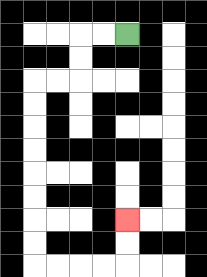{'start': '[5, 1]', 'end': '[5, 9]', 'path_directions': 'L,L,D,D,L,L,D,D,D,D,D,D,D,D,R,R,R,R,U,U', 'path_coordinates': '[[5, 1], [4, 1], [3, 1], [3, 2], [3, 3], [2, 3], [1, 3], [1, 4], [1, 5], [1, 6], [1, 7], [1, 8], [1, 9], [1, 10], [1, 11], [2, 11], [3, 11], [4, 11], [5, 11], [5, 10], [5, 9]]'}